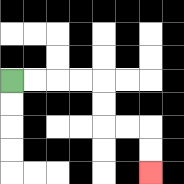{'start': '[0, 3]', 'end': '[6, 7]', 'path_directions': 'R,R,R,R,D,D,R,R,D,D', 'path_coordinates': '[[0, 3], [1, 3], [2, 3], [3, 3], [4, 3], [4, 4], [4, 5], [5, 5], [6, 5], [6, 6], [6, 7]]'}